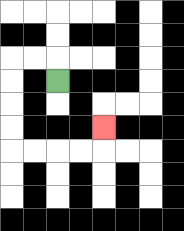{'start': '[2, 3]', 'end': '[4, 5]', 'path_directions': 'U,L,L,D,D,D,D,R,R,R,R,U', 'path_coordinates': '[[2, 3], [2, 2], [1, 2], [0, 2], [0, 3], [0, 4], [0, 5], [0, 6], [1, 6], [2, 6], [3, 6], [4, 6], [4, 5]]'}